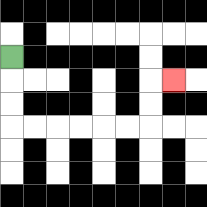{'start': '[0, 2]', 'end': '[7, 3]', 'path_directions': 'D,D,D,R,R,R,R,R,R,U,U,R', 'path_coordinates': '[[0, 2], [0, 3], [0, 4], [0, 5], [1, 5], [2, 5], [3, 5], [4, 5], [5, 5], [6, 5], [6, 4], [6, 3], [7, 3]]'}